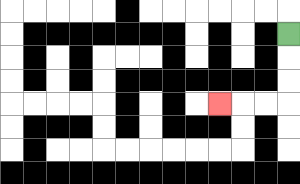{'start': '[12, 1]', 'end': '[9, 4]', 'path_directions': 'D,D,D,L,L,L', 'path_coordinates': '[[12, 1], [12, 2], [12, 3], [12, 4], [11, 4], [10, 4], [9, 4]]'}